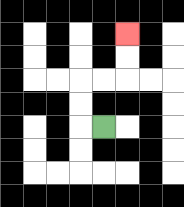{'start': '[4, 5]', 'end': '[5, 1]', 'path_directions': 'L,U,U,R,R,U,U', 'path_coordinates': '[[4, 5], [3, 5], [3, 4], [3, 3], [4, 3], [5, 3], [5, 2], [5, 1]]'}